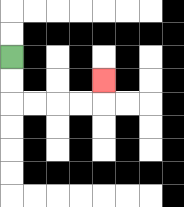{'start': '[0, 2]', 'end': '[4, 3]', 'path_directions': 'D,D,R,R,R,R,U', 'path_coordinates': '[[0, 2], [0, 3], [0, 4], [1, 4], [2, 4], [3, 4], [4, 4], [4, 3]]'}